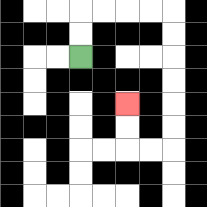{'start': '[3, 2]', 'end': '[5, 4]', 'path_directions': 'U,U,R,R,R,R,D,D,D,D,D,D,L,L,U,U', 'path_coordinates': '[[3, 2], [3, 1], [3, 0], [4, 0], [5, 0], [6, 0], [7, 0], [7, 1], [7, 2], [7, 3], [7, 4], [7, 5], [7, 6], [6, 6], [5, 6], [5, 5], [5, 4]]'}